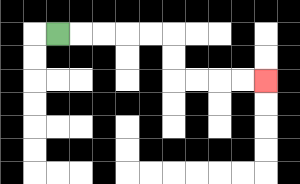{'start': '[2, 1]', 'end': '[11, 3]', 'path_directions': 'R,R,R,R,R,D,D,R,R,R,R', 'path_coordinates': '[[2, 1], [3, 1], [4, 1], [5, 1], [6, 1], [7, 1], [7, 2], [7, 3], [8, 3], [9, 3], [10, 3], [11, 3]]'}